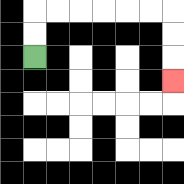{'start': '[1, 2]', 'end': '[7, 3]', 'path_directions': 'U,U,R,R,R,R,R,R,D,D,D', 'path_coordinates': '[[1, 2], [1, 1], [1, 0], [2, 0], [3, 0], [4, 0], [5, 0], [6, 0], [7, 0], [7, 1], [7, 2], [7, 3]]'}